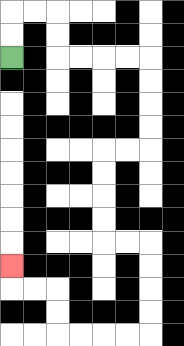{'start': '[0, 2]', 'end': '[0, 11]', 'path_directions': 'U,U,R,R,D,D,R,R,R,R,D,D,D,D,L,L,D,D,D,D,R,R,D,D,D,D,L,L,L,L,U,U,L,L,U', 'path_coordinates': '[[0, 2], [0, 1], [0, 0], [1, 0], [2, 0], [2, 1], [2, 2], [3, 2], [4, 2], [5, 2], [6, 2], [6, 3], [6, 4], [6, 5], [6, 6], [5, 6], [4, 6], [4, 7], [4, 8], [4, 9], [4, 10], [5, 10], [6, 10], [6, 11], [6, 12], [6, 13], [6, 14], [5, 14], [4, 14], [3, 14], [2, 14], [2, 13], [2, 12], [1, 12], [0, 12], [0, 11]]'}